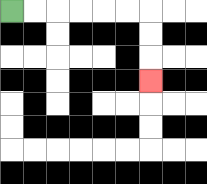{'start': '[0, 0]', 'end': '[6, 3]', 'path_directions': 'R,R,R,R,R,R,D,D,D', 'path_coordinates': '[[0, 0], [1, 0], [2, 0], [3, 0], [4, 0], [5, 0], [6, 0], [6, 1], [6, 2], [6, 3]]'}